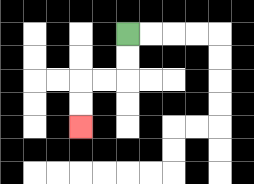{'start': '[5, 1]', 'end': '[3, 5]', 'path_directions': 'D,D,L,L,D,D', 'path_coordinates': '[[5, 1], [5, 2], [5, 3], [4, 3], [3, 3], [3, 4], [3, 5]]'}